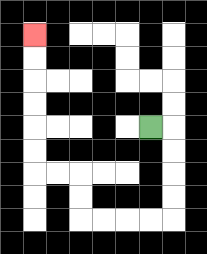{'start': '[6, 5]', 'end': '[1, 1]', 'path_directions': 'R,D,D,D,D,L,L,L,L,U,U,L,L,U,U,U,U,U,U', 'path_coordinates': '[[6, 5], [7, 5], [7, 6], [7, 7], [7, 8], [7, 9], [6, 9], [5, 9], [4, 9], [3, 9], [3, 8], [3, 7], [2, 7], [1, 7], [1, 6], [1, 5], [1, 4], [1, 3], [1, 2], [1, 1]]'}